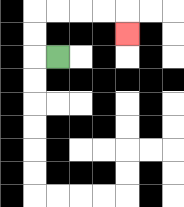{'start': '[2, 2]', 'end': '[5, 1]', 'path_directions': 'L,U,U,R,R,R,R,D', 'path_coordinates': '[[2, 2], [1, 2], [1, 1], [1, 0], [2, 0], [3, 0], [4, 0], [5, 0], [5, 1]]'}